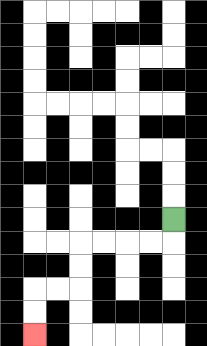{'start': '[7, 9]', 'end': '[1, 14]', 'path_directions': 'D,L,L,L,L,D,D,L,L,D,D', 'path_coordinates': '[[7, 9], [7, 10], [6, 10], [5, 10], [4, 10], [3, 10], [3, 11], [3, 12], [2, 12], [1, 12], [1, 13], [1, 14]]'}